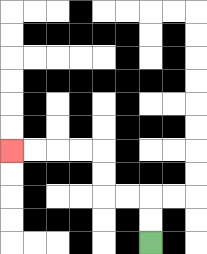{'start': '[6, 10]', 'end': '[0, 6]', 'path_directions': 'U,U,L,L,U,U,L,L,L,L', 'path_coordinates': '[[6, 10], [6, 9], [6, 8], [5, 8], [4, 8], [4, 7], [4, 6], [3, 6], [2, 6], [1, 6], [0, 6]]'}